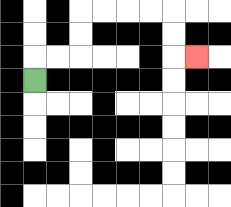{'start': '[1, 3]', 'end': '[8, 2]', 'path_directions': 'U,R,R,U,U,R,R,R,R,D,D,R', 'path_coordinates': '[[1, 3], [1, 2], [2, 2], [3, 2], [3, 1], [3, 0], [4, 0], [5, 0], [6, 0], [7, 0], [7, 1], [7, 2], [8, 2]]'}